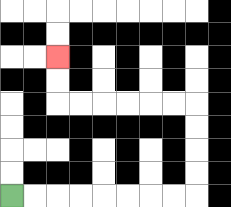{'start': '[0, 8]', 'end': '[2, 2]', 'path_directions': 'R,R,R,R,R,R,R,R,U,U,U,U,L,L,L,L,L,L,U,U', 'path_coordinates': '[[0, 8], [1, 8], [2, 8], [3, 8], [4, 8], [5, 8], [6, 8], [7, 8], [8, 8], [8, 7], [8, 6], [8, 5], [8, 4], [7, 4], [6, 4], [5, 4], [4, 4], [3, 4], [2, 4], [2, 3], [2, 2]]'}